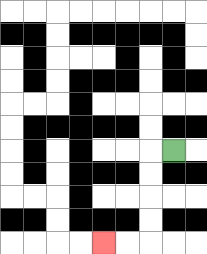{'start': '[7, 6]', 'end': '[4, 10]', 'path_directions': 'L,D,D,D,D,L,L', 'path_coordinates': '[[7, 6], [6, 6], [6, 7], [6, 8], [6, 9], [6, 10], [5, 10], [4, 10]]'}